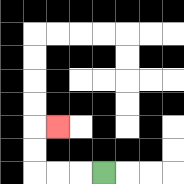{'start': '[4, 7]', 'end': '[2, 5]', 'path_directions': 'L,L,L,U,U,R', 'path_coordinates': '[[4, 7], [3, 7], [2, 7], [1, 7], [1, 6], [1, 5], [2, 5]]'}